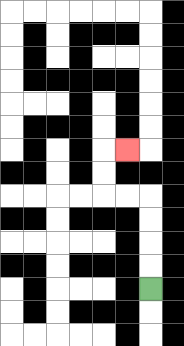{'start': '[6, 12]', 'end': '[5, 6]', 'path_directions': 'U,U,U,U,L,L,U,U,R', 'path_coordinates': '[[6, 12], [6, 11], [6, 10], [6, 9], [6, 8], [5, 8], [4, 8], [4, 7], [4, 6], [5, 6]]'}